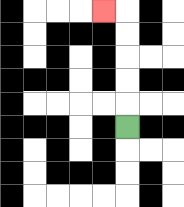{'start': '[5, 5]', 'end': '[4, 0]', 'path_directions': 'U,U,U,U,U,L', 'path_coordinates': '[[5, 5], [5, 4], [5, 3], [5, 2], [5, 1], [5, 0], [4, 0]]'}